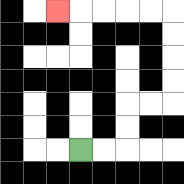{'start': '[3, 6]', 'end': '[2, 0]', 'path_directions': 'R,R,U,U,R,R,U,U,U,U,L,L,L,L,L', 'path_coordinates': '[[3, 6], [4, 6], [5, 6], [5, 5], [5, 4], [6, 4], [7, 4], [7, 3], [7, 2], [7, 1], [7, 0], [6, 0], [5, 0], [4, 0], [3, 0], [2, 0]]'}